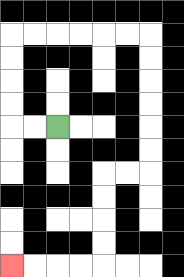{'start': '[2, 5]', 'end': '[0, 11]', 'path_directions': 'L,L,U,U,U,U,R,R,R,R,R,R,D,D,D,D,D,D,L,L,D,D,D,D,L,L,L,L', 'path_coordinates': '[[2, 5], [1, 5], [0, 5], [0, 4], [0, 3], [0, 2], [0, 1], [1, 1], [2, 1], [3, 1], [4, 1], [5, 1], [6, 1], [6, 2], [6, 3], [6, 4], [6, 5], [6, 6], [6, 7], [5, 7], [4, 7], [4, 8], [4, 9], [4, 10], [4, 11], [3, 11], [2, 11], [1, 11], [0, 11]]'}